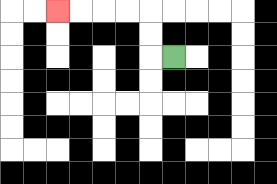{'start': '[7, 2]', 'end': '[2, 0]', 'path_directions': 'L,U,U,L,L,L,L', 'path_coordinates': '[[7, 2], [6, 2], [6, 1], [6, 0], [5, 0], [4, 0], [3, 0], [2, 0]]'}